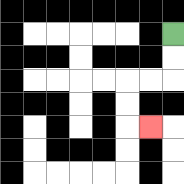{'start': '[7, 1]', 'end': '[6, 5]', 'path_directions': 'D,D,L,L,D,D,R', 'path_coordinates': '[[7, 1], [7, 2], [7, 3], [6, 3], [5, 3], [5, 4], [5, 5], [6, 5]]'}